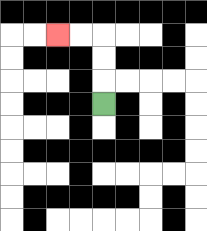{'start': '[4, 4]', 'end': '[2, 1]', 'path_directions': 'U,U,U,L,L', 'path_coordinates': '[[4, 4], [4, 3], [4, 2], [4, 1], [3, 1], [2, 1]]'}